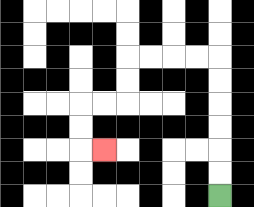{'start': '[9, 8]', 'end': '[4, 6]', 'path_directions': 'U,U,U,U,U,U,L,L,L,L,D,D,L,L,D,D,R', 'path_coordinates': '[[9, 8], [9, 7], [9, 6], [9, 5], [9, 4], [9, 3], [9, 2], [8, 2], [7, 2], [6, 2], [5, 2], [5, 3], [5, 4], [4, 4], [3, 4], [3, 5], [3, 6], [4, 6]]'}